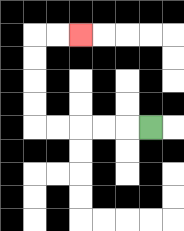{'start': '[6, 5]', 'end': '[3, 1]', 'path_directions': 'L,L,L,L,L,U,U,U,U,R,R', 'path_coordinates': '[[6, 5], [5, 5], [4, 5], [3, 5], [2, 5], [1, 5], [1, 4], [1, 3], [1, 2], [1, 1], [2, 1], [3, 1]]'}